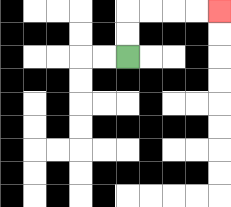{'start': '[5, 2]', 'end': '[9, 0]', 'path_directions': 'U,U,R,R,R,R', 'path_coordinates': '[[5, 2], [5, 1], [5, 0], [6, 0], [7, 0], [8, 0], [9, 0]]'}